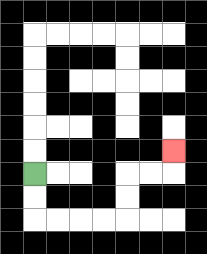{'start': '[1, 7]', 'end': '[7, 6]', 'path_directions': 'D,D,R,R,R,R,U,U,R,R,U', 'path_coordinates': '[[1, 7], [1, 8], [1, 9], [2, 9], [3, 9], [4, 9], [5, 9], [5, 8], [5, 7], [6, 7], [7, 7], [7, 6]]'}